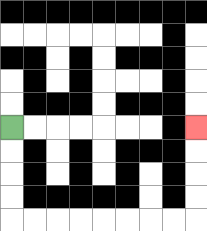{'start': '[0, 5]', 'end': '[8, 5]', 'path_directions': 'D,D,D,D,R,R,R,R,R,R,R,R,U,U,U,U', 'path_coordinates': '[[0, 5], [0, 6], [0, 7], [0, 8], [0, 9], [1, 9], [2, 9], [3, 9], [4, 9], [5, 9], [6, 9], [7, 9], [8, 9], [8, 8], [8, 7], [8, 6], [8, 5]]'}